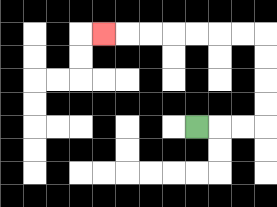{'start': '[8, 5]', 'end': '[4, 1]', 'path_directions': 'R,R,R,U,U,U,U,L,L,L,L,L,L,L', 'path_coordinates': '[[8, 5], [9, 5], [10, 5], [11, 5], [11, 4], [11, 3], [11, 2], [11, 1], [10, 1], [9, 1], [8, 1], [7, 1], [6, 1], [5, 1], [4, 1]]'}